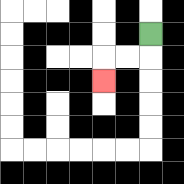{'start': '[6, 1]', 'end': '[4, 3]', 'path_directions': 'D,L,L,D', 'path_coordinates': '[[6, 1], [6, 2], [5, 2], [4, 2], [4, 3]]'}